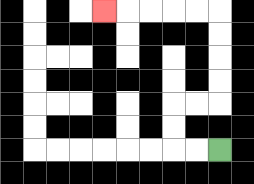{'start': '[9, 6]', 'end': '[4, 0]', 'path_directions': 'L,L,U,U,R,R,U,U,U,U,L,L,L,L,L', 'path_coordinates': '[[9, 6], [8, 6], [7, 6], [7, 5], [7, 4], [8, 4], [9, 4], [9, 3], [9, 2], [9, 1], [9, 0], [8, 0], [7, 0], [6, 0], [5, 0], [4, 0]]'}